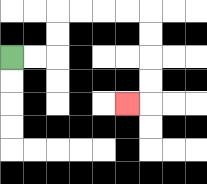{'start': '[0, 2]', 'end': '[5, 4]', 'path_directions': 'R,R,U,U,R,R,R,R,D,D,D,D,L', 'path_coordinates': '[[0, 2], [1, 2], [2, 2], [2, 1], [2, 0], [3, 0], [4, 0], [5, 0], [6, 0], [6, 1], [6, 2], [6, 3], [6, 4], [5, 4]]'}